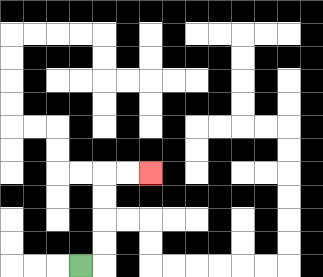{'start': '[3, 11]', 'end': '[6, 7]', 'path_directions': 'R,U,U,U,U,R,R', 'path_coordinates': '[[3, 11], [4, 11], [4, 10], [4, 9], [4, 8], [4, 7], [5, 7], [6, 7]]'}